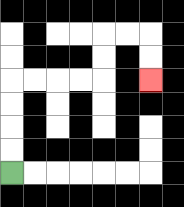{'start': '[0, 7]', 'end': '[6, 3]', 'path_directions': 'U,U,U,U,R,R,R,R,U,U,R,R,D,D', 'path_coordinates': '[[0, 7], [0, 6], [0, 5], [0, 4], [0, 3], [1, 3], [2, 3], [3, 3], [4, 3], [4, 2], [4, 1], [5, 1], [6, 1], [6, 2], [6, 3]]'}